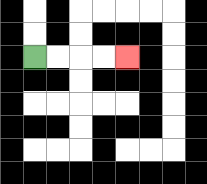{'start': '[1, 2]', 'end': '[5, 2]', 'path_directions': 'R,R,R,R', 'path_coordinates': '[[1, 2], [2, 2], [3, 2], [4, 2], [5, 2]]'}